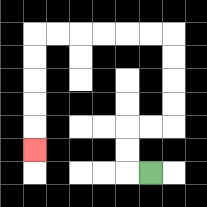{'start': '[6, 7]', 'end': '[1, 6]', 'path_directions': 'L,U,U,R,R,U,U,U,U,L,L,L,L,L,L,D,D,D,D,D', 'path_coordinates': '[[6, 7], [5, 7], [5, 6], [5, 5], [6, 5], [7, 5], [7, 4], [7, 3], [7, 2], [7, 1], [6, 1], [5, 1], [4, 1], [3, 1], [2, 1], [1, 1], [1, 2], [1, 3], [1, 4], [1, 5], [1, 6]]'}